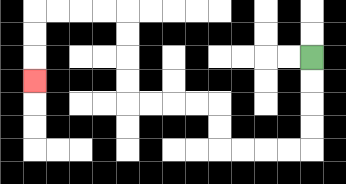{'start': '[13, 2]', 'end': '[1, 3]', 'path_directions': 'D,D,D,D,L,L,L,L,U,U,L,L,L,L,U,U,U,U,L,L,L,L,D,D,D', 'path_coordinates': '[[13, 2], [13, 3], [13, 4], [13, 5], [13, 6], [12, 6], [11, 6], [10, 6], [9, 6], [9, 5], [9, 4], [8, 4], [7, 4], [6, 4], [5, 4], [5, 3], [5, 2], [5, 1], [5, 0], [4, 0], [3, 0], [2, 0], [1, 0], [1, 1], [1, 2], [1, 3]]'}